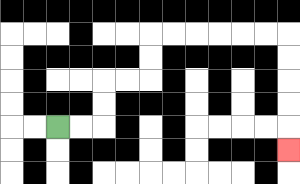{'start': '[2, 5]', 'end': '[12, 6]', 'path_directions': 'R,R,U,U,R,R,U,U,R,R,R,R,R,R,D,D,D,D,D', 'path_coordinates': '[[2, 5], [3, 5], [4, 5], [4, 4], [4, 3], [5, 3], [6, 3], [6, 2], [6, 1], [7, 1], [8, 1], [9, 1], [10, 1], [11, 1], [12, 1], [12, 2], [12, 3], [12, 4], [12, 5], [12, 6]]'}